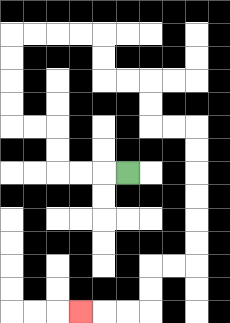{'start': '[5, 7]', 'end': '[3, 13]', 'path_directions': 'L,L,L,U,U,L,L,U,U,U,U,R,R,R,R,D,D,R,R,D,D,R,R,D,D,D,D,D,D,L,L,D,D,L,L,L', 'path_coordinates': '[[5, 7], [4, 7], [3, 7], [2, 7], [2, 6], [2, 5], [1, 5], [0, 5], [0, 4], [0, 3], [0, 2], [0, 1], [1, 1], [2, 1], [3, 1], [4, 1], [4, 2], [4, 3], [5, 3], [6, 3], [6, 4], [6, 5], [7, 5], [8, 5], [8, 6], [8, 7], [8, 8], [8, 9], [8, 10], [8, 11], [7, 11], [6, 11], [6, 12], [6, 13], [5, 13], [4, 13], [3, 13]]'}